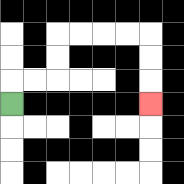{'start': '[0, 4]', 'end': '[6, 4]', 'path_directions': 'U,R,R,U,U,R,R,R,R,D,D,D', 'path_coordinates': '[[0, 4], [0, 3], [1, 3], [2, 3], [2, 2], [2, 1], [3, 1], [4, 1], [5, 1], [6, 1], [6, 2], [6, 3], [6, 4]]'}